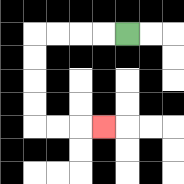{'start': '[5, 1]', 'end': '[4, 5]', 'path_directions': 'L,L,L,L,D,D,D,D,R,R,R', 'path_coordinates': '[[5, 1], [4, 1], [3, 1], [2, 1], [1, 1], [1, 2], [1, 3], [1, 4], [1, 5], [2, 5], [3, 5], [4, 5]]'}